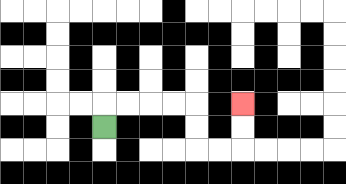{'start': '[4, 5]', 'end': '[10, 4]', 'path_directions': 'U,R,R,R,R,D,D,R,R,U,U', 'path_coordinates': '[[4, 5], [4, 4], [5, 4], [6, 4], [7, 4], [8, 4], [8, 5], [8, 6], [9, 6], [10, 6], [10, 5], [10, 4]]'}